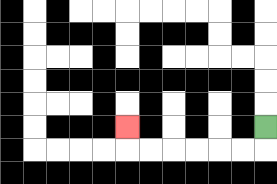{'start': '[11, 5]', 'end': '[5, 5]', 'path_directions': 'D,L,L,L,L,L,L,U', 'path_coordinates': '[[11, 5], [11, 6], [10, 6], [9, 6], [8, 6], [7, 6], [6, 6], [5, 6], [5, 5]]'}